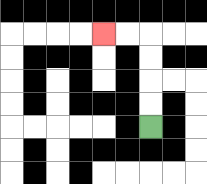{'start': '[6, 5]', 'end': '[4, 1]', 'path_directions': 'U,U,U,U,L,L', 'path_coordinates': '[[6, 5], [6, 4], [6, 3], [6, 2], [6, 1], [5, 1], [4, 1]]'}